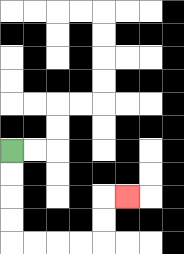{'start': '[0, 6]', 'end': '[5, 8]', 'path_directions': 'D,D,D,D,R,R,R,R,U,U,R', 'path_coordinates': '[[0, 6], [0, 7], [0, 8], [0, 9], [0, 10], [1, 10], [2, 10], [3, 10], [4, 10], [4, 9], [4, 8], [5, 8]]'}